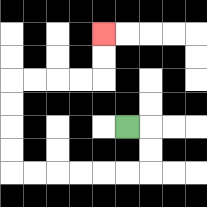{'start': '[5, 5]', 'end': '[4, 1]', 'path_directions': 'R,D,D,L,L,L,L,L,L,U,U,U,U,R,R,R,R,U,U', 'path_coordinates': '[[5, 5], [6, 5], [6, 6], [6, 7], [5, 7], [4, 7], [3, 7], [2, 7], [1, 7], [0, 7], [0, 6], [0, 5], [0, 4], [0, 3], [1, 3], [2, 3], [3, 3], [4, 3], [4, 2], [4, 1]]'}